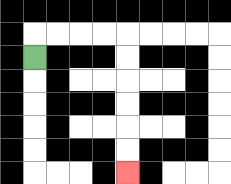{'start': '[1, 2]', 'end': '[5, 7]', 'path_directions': 'U,R,R,R,R,D,D,D,D,D,D', 'path_coordinates': '[[1, 2], [1, 1], [2, 1], [3, 1], [4, 1], [5, 1], [5, 2], [5, 3], [5, 4], [5, 5], [5, 6], [5, 7]]'}